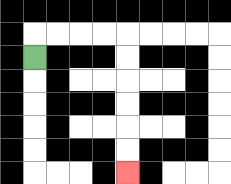{'start': '[1, 2]', 'end': '[5, 7]', 'path_directions': 'U,R,R,R,R,D,D,D,D,D,D', 'path_coordinates': '[[1, 2], [1, 1], [2, 1], [3, 1], [4, 1], [5, 1], [5, 2], [5, 3], [5, 4], [5, 5], [5, 6], [5, 7]]'}